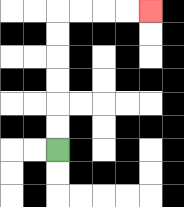{'start': '[2, 6]', 'end': '[6, 0]', 'path_directions': 'U,U,U,U,U,U,R,R,R,R', 'path_coordinates': '[[2, 6], [2, 5], [2, 4], [2, 3], [2, 2], [2, 1], [2, 0], [3, 0], [4, 0], [5, 0], [6, 0]]'}